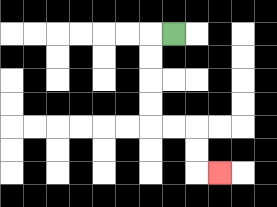{'start': '[7, 1]', 'end': '[9, 7]', 'path_directions': 'L,D,D,D,D,R,R,D,D,R', 'path_coordinates': '[[7, 1], [6, 1], [6, 2], [6, 3], [6, 4], [6, 5], [7, 5], [8, 5], [8, 6], [8, 7], [9, 7]]'}